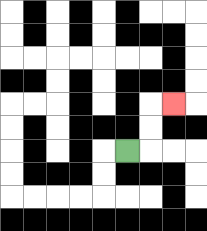{'start': '[5, 6]', 'end': '[7, 4]', 'path_directions': 'R,U,U,R', 'path_coordinates': '[[5, 6], [6, 6], [6, 5], [6, 4], [7, 4]]'}